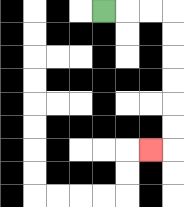{'start': '[4, 0]', 'end': '[6, 6]', 'path_directions': 'R,R,R,D,D,D,D,D,D,L', 'path_coordinates': '[[4, 0], [5, 0], [6, 0], [7, 0], [7, 1], [7, 2], [7, 3], [7, 4], [7, 5], [7, 6], [6, 6]]'}